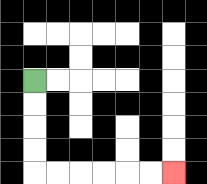{'start': '[1, 3]', 'end': '[7, 7]', 'path_directions': 'D,D,D,D,R,R,R,R,R,R', 'path_coordinates': '[[1, 3], [1, 4], [1, 5], [1, 6], [1, 7], [2, 7], [3, 7], [4, 7], [5, 7], [6, 7], [7, 7]]'}